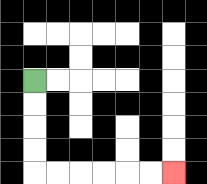{'start': '[1, 3]', 'end': '[7, 7]', 'path_directions': 'D,D,D,D,R,R,R,R,R,R', 'path_coordinates': '[[1, 3], [1, 4], [1, 5], [1, 6], [1, 7], [2, 7], [3, 7], [4, 7], [5, 7], [6, 7], [7, 7]]'}